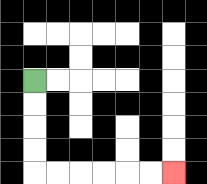{'start': '[1, 3]', 'end': '[7, 7]', 'path_directions': 'D,D,D,D,R,R,R,R,R,R', 'path_coordinates': '[[1, 3], [1, 4], [1, 5], [1, 6], [1, 7], [2, 7], [3, 7], [4, 7], [5, 7], [6, 7], [7, 7]]'}